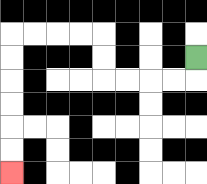{'start': '[8, 2]', 'end': '[0, 7]', 'path_directions': 'D,L,L,L,L,U,U,L,L,L,L,D,D,D,D,D,D', 'path_coordinates': '[[8, 2], [8, 3], [7, 3], [6, 3], [5, 3], [4, 3], [4, 2], [4, 1], [3, 1], [2, 1], [1, 1], [0, 1], [0, 2], [0, 3], [0, 4], [0, 5], [0, 6], [0, 7]]'}